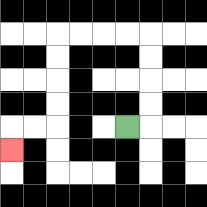{'start': '[5, 5]', 'end': '[0, 6]', 'path_directions': 'R,U,U,U,U,L,L,L,L,D,D,D,D,L,L,D', 'path_coordinates': '[[5, 5], [6, 5], [6, 4], [6, 3], [6, 2], [6, 1], [5, 1], [4, 1], [3, 1], [2, 1], [2, 2], [2, 3], [2, 4], [2, 5], [1, 5], [0, 5], [0, 6]]'}